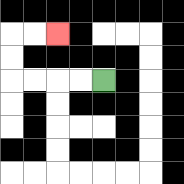{'start': '[4, 3]', 'end': '[2, 1]', 'path_directions': 'L,L,L,L,U,U,R,R', 'path_coordinates': '[[4, 3], [3, 3], [2, 3], [1, 3], [0, 3], [0, 2], [0, 1], [1, 1], [2, 1]]'}